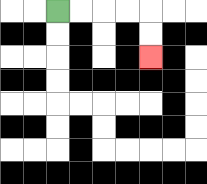{'start': '[2, 0]', 'end': '[6, 2]', 'path_directions': 'R,R,R,R,D,D', 'path_coordinates': '[[2, 0], [3, 0], [4, 0], [5, 0], [6, 0], [6, 1], [6, 2]]'}